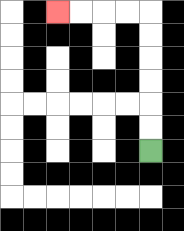{'start': '[6, 6]', 'end': '[2, 0]', 'path_directions': 'U,U,U,U,U,U,L,L,L,L', 'path_coordinates': '[[6, 6], [6, 5], [6, 4], [6, 3], [6, 2], [6, 1], [6, 0], [5, 0], [4, 0], [3, 0], [2, 0]]'}